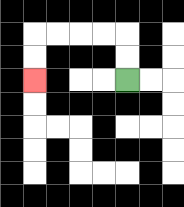{'start': '[5, 3]', 'end': '[1, 3]', 'path_directions': 'U,U,L,L,L,L,D,D', 'path_coordinates': '[[5, 3], [5, 2], [5, 1], [4, 1], [3, 1], [2, 1], [1, 1], [1, 2], [1, 3]]'}